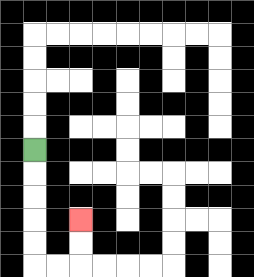{'start': '[1, 6]', 'end': '[3, 9]', 'path_directions': 'D,D,D,D,D,R,R,U,U', 'path_coordinates': '[[1, 6], [1, 7], [1, 8], [1, 9], [1, 10], [1, 11], [2, 11], [3, 11], [3, 10], [3, 9]]'}